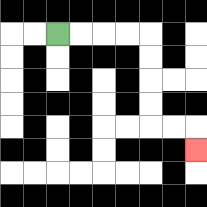{'start': '[2, 1]', 'end': '[8, 6]', 'path_directions': 'R,R,R,R,D,D,D,D,R,R,D', 'path_coordinates': '[[2, 1], [3, 1], [4, 1], [5, 1], [6, 1], [6, 2], [6, 3], [6, 4], [6, 5], [7, 5], [8, 5], [8, 6]]'}